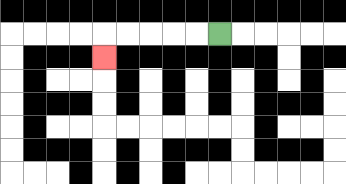{'start': '[9, 1]', 'end': '[4, 2]', 'path_directions': 'L,L,L,L,L,D', 'path_coordinates': '[[9, 1], [8, 1], [7, 1], [6, 1], [5, 1], [4, 1], [4, 2]]'}